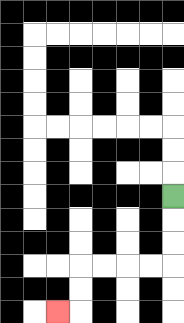{'start': '[7, 8]', 'end': '[2, 13]', 'path_directions': 'D,D,D,L,L,L,L,D,D,L', 'path_coordinates': '[[7, 8], [7, 9], [7, 10], [7, 11], [6, 11], [5, 11], [4, 11], [3, 11], [3, 12], [3, 13], [2, 13]]'}